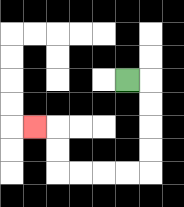{'start': '[5, 3]', 'end': '[1, 5]', 'path_directions': 'R,D,D,D,D,L,L,L,L,U,U,L', 'path_coordinates': '[[5, 3], [6, 3], [6, 4], [6, 5], [6, 6], [6, 7], [5, 7], [4, 7], [3, 7], [2, 7], [2, 6], [2, 5], [1, 5]]'}